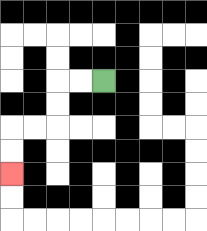{'start': '[4, 3]', 'end': '[0, 7]', 'path_directions': 'L,L,D,D,L,L,D,D', 'path_coordinates': '[[4, 3], [3, 3], [2, 3], [2, 4], [2, 5], [1, 5], [0, 5], [0, 6], [0, 7]]'}